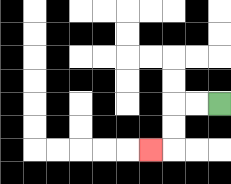{'start': '[9, 4]', 'end': '[6, 6]', 'path_directions': 'L,L,D,D,L', 'path_coordinates': '[[9, 4], [8, 4], [7, 4], [7, 5], [7, 6], [6, 6]]'}